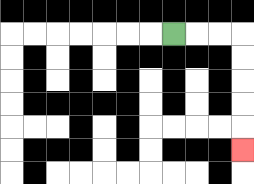{'start': '[7, 1]', 'end': '[10, 6]', 'path_directions': 'R,R,R,D,D,D,D,D', 'path_coordinates': '[[7, 1], [8, 1], [9, 1], [10, 1], [10, 2], [10, 3], [10, 4], [10, 5], [10, 6]]'}